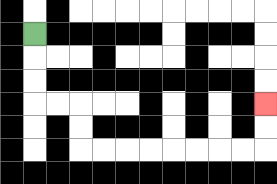{'start': '[1, 1]', 'end': '[11, 4]', 'path_directions': 'D,D,D,R,R,D,D,R,R,R,R,R,R,R,R,U,U', 'path_coordinates': '[[1, 1], [1, 2], [1, 3], [1, 4], [2, 4], [3, 4], [3, 5], [3, 6], [4, 6], [5, 6], [6, 6], [7, 6], [8, 6], [9, 6], [10, 6], [11, 6], [11, 5], [11, 4]]'}